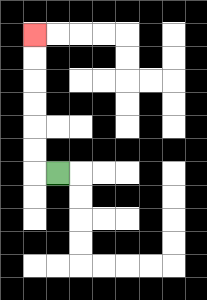{'start': '[2, 7]', 'end': '[1, 1]', 'path_directions': 'L,U,U,U,U,U,U', 'path_coordinates': '[[2, 7], [1, 7], [1, 6], [1, 5], [1, 4], [1, 3], [1, 2], [1, 1]]'}